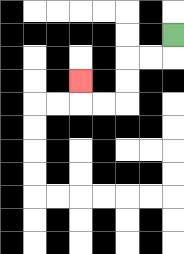{'start': '[7, 1]', 'end': '[3, 3]', 'path_directions': 'D,L,L,D,D,L,L,U', 'path_coordinates': '[[7, 1], [7, 2], [6, 2], [5, 2], [5, 3], [5, 4], [4, 4], [3, 4], [3, 3]]'}